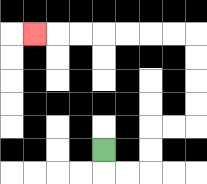{'start': '[4, 6]', 'end': '[1, 1]', 'path_directions': 'D,R,R,U,U,R,R,U,U,U,U,L,L,L,L,L,L,L', 'path_coordinates': '[[4, 6], [4, 7], [5, 7], [6, 7], [6, 6], [6, 5], [7, 5], [8, 5], [8, 4], [8, 3], [8, 2], [8, 1], [7, 1], [6, 1], [5, 1], [4, 1], [3, 1], [2, 1], [1, 1]]'}